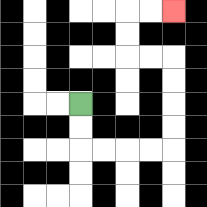{'start': '[3, 4]', 'end': '[7, 0]', 'path_directions': 'D,D,R,R,R,R,U,U,U,U,L,L,U,U,R,R', 'path_coordinates': '[[3, 4], [3, 5], [3, 6], [4, 6], [5, 6], [6, 6], [7, 6], [7, 5], [7, 4], [7, 3], [7, 2], [6, 2], [5, 2], [5, 1], [5, 0], [6, 0], [7, 0]]'}